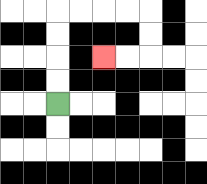{'start': '[2, 4]', 'end': '[4, 2]', 'path_directions': 'U,U,U,U,R,R,R,R,D,D,L,L', 'path_coordinates': '[[2, 4], [2, 3], [2, 2], [2, 1], [2, 0], [3, 0], [4, 0], [5, 0], [6, 0], [6, 1], [6, 2], [5, 2], [4, 2]]'}